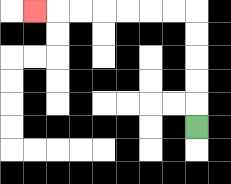{'start': '[8, 5]', 'end': '[1, 0]', 'path_directions': 'U,U,U,U,U,L,L,L,L,L,L,L', 'path_coordinates': '[[8, 5], [8, 4], [8, 3], [8, 2], [8, 1], [8, 0], [7, 0], [6, 0], [5, 0], [4, 0], [3, 0], [2, 0], [1, 0]]'}